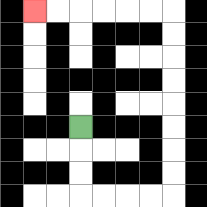{'start': '[3, 5]', 'end': '[1, 0]', 'path_directions': 'D,D,D,R,R,R,R,U,U,U,U,U,U,U,U,L,L,L,L,L,L', 'path_coordinates': '[[3, 5], [3, 6], [3, 7], [3, 8], [4, 8], [5, 8], [6, 8], [7, 8], [7, 7], [7, 6], [7, 5], [7, 4], [7, 3], [7, 2], [7, 1], [7, 0], [6, 0], [5, 0], [4, 0], [3, 0], [2, 0], [1, 0]]'}